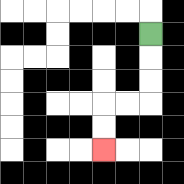{'start': '[6, 1]', 'end': '[4, 6]', 'path_directions': 'D,D,D,L,L,D,D', 'path_coordinates': '[[6, 1], [6, 2], [6, 3], [6, 4], [5, 4], [4, 4], [4, 5], [4, 6]]'}